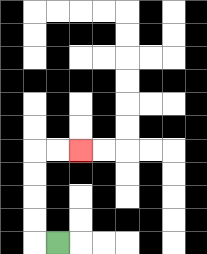{'start': '[2, 10]', 'end': '[3, 6]', 'path_directions': 'L,U,U,U,U,R,R', 'path_coordinates': '[[2, 10], [1, 10], [1, 9], [1, 8], [1, 7], [1, 6], [2, 6], [3, 6]]'}